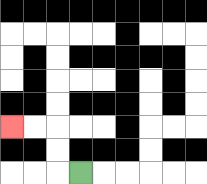{'start': '[3, 7]', 'end': '[0, 5]', 'path_directions': 'L,U,U,L,L', 'path_coordinates': '[[3, 7], [2, 7], [2, 6], [2, 5], [1, 5], [0, 5]]'}